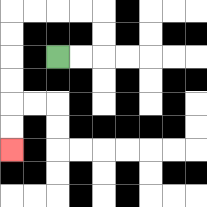{'start': '[2, 2]', 'end': '[0, 6]', 'path_directions': 'R,R,U,U,L,L,L,L,D,D,D,D,D,D', 'path_coordinates': '[[2, 2], [3, 2], [4, 2], [4, 1], [4, 0], [3, 0], [2, 0], [1, 0], [0, 0], [0, 1], [0, 2], [0, 3], [0, 4], [0, 5], [0, 6]]'}